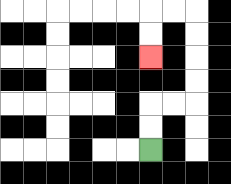{'start': '[6, 6]', 'end': '[6, 2]', 'path_directions': 'U,U,R,R,U,U,U,U,L,L,D,D', 'path_coordinates': '[[6, 6], [6, 5], [6, 4], [7, 4], [8, 4], [8, 3], [8, 2], [8, 1], [8, 0], [7, 0], [6, 0], [6, 1], [6, 2]]'}